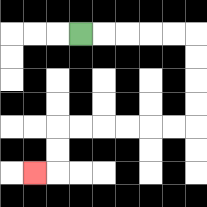{'start': '[3, 1]', 'end': '[1, 7]', 'path_directions': 'R,R,R,R,R,D,D,D,D,L,L,L,L,L,L,D,D,L', 'path_coordinates': '[[3, 1], [4, 1], [5, 1], [6, 1], [7, 1], [8, 1], [8, 2], [8, 3], [8, 4], [8, 5], [7, 5], [6, 5], [5, 5], [4, 5], [3, 5], [2, 5], [2, 6], [2, 7], [1, 7]]'}